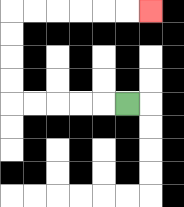{'start': '[5, 4]', 'end': '[6, 0]', 'path_directions': 'L,L,L,L,L,U,U,U,U,R,R,R,R,R,R', 'path_coordinates': '[[5, 4], [4, 4], [3, 4], [2, 4], [1, 4], [0, 4], [0, 3], [0, 2], [0, 1], [0, 0], [1, 0], [2, 0], [3, 0], [4, 0], [5, 0], [6, 0]]'}